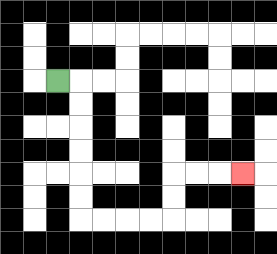{'start': '[2, 3]', 'end': '[10, 7]', 'path_directions': 'R,D,D,D,D,D,D,R,R,R,R,U,U,R,R,R', 'path_coordinates': '[[2, 3], [3, 3], [3, 4], [3, 5], [3, 6], [3, 7], [3, 8], [3, 9], [4, 9], [5, 9], [6, 9], [7, 9], [7, 8], [7, 7], [8, 7], [9, 7], [10, 7]]'}